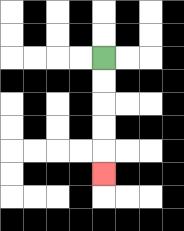{'start': '[4, 2]', 'end': '[4, 7]', 'path_directions': 'D,D,D,D,D', 'path_coordinates': '[[4, 2], [4, 3], [4, 4], [4, 5], [4, 6], [4, 7]]'}